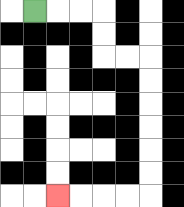{'start': '[1, 0]', 'end': '[2, 8]', 'path_directions': 'R,R,R,D,D,R,R,D,D,D,D,D,D,L,L,L,L', 'path_coordinates': '[[1, 0], [2, 0], [3, 0], [4, 0], [4, 1], [4, 2], [5, 2], [6, 2], [6, 3], [6, 4], [6, 5], [6, 6], [6, 7], [6, 8], [5, 8], [4, 8], [3, 8], [2, 8]]'}